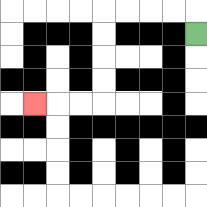{'start': '[8, 1]', 'end': '[1, 4]', 'path_directions': 'U,L,L,L,L,D,D,D,D,L,L,L', 'path_coordinates': '[[8, 1], [8, 0], [7, 0], [6, 0], [5, 0], [4, 0], [4, 1], [4, 2], [4, 3], [4, 4], [3, 4], [2, 4], [1, 4]]'}